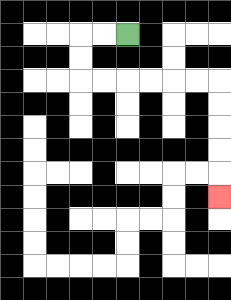{'start': '[5, 1]', 'end': '[9, 8]', 'path_directions': 'L,L,D,D,R,R,R,R,R,R,D,D,D,D,D', 'path_coordinates': '[[5, 1], [4, 1], [3, 1], [3, 2], [3, 3], [4, 3], [5, 3], [6, 3], [7, 3], [8, 3], [9, 3], [9, 4], [9, 5], [9, 6], [9, 7], [9, 8]]'}